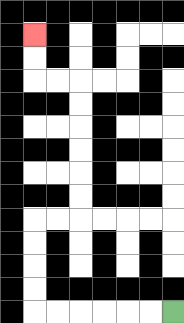{'start': '[7, 13]', 'end': '[1, 1]', 'path_directions': 'L,L,L,L,L,L,U,U,U,U,R,R,U,U,U,U,U,U,L,L,U,U', 'path_coordinates': '[[7, 13], [6, 13], [5, 13], [4, 13], [3, 13], [2, 13], [1, 13], [1, 12], [1, 11], [1, 10], [1, 9], [2, 9], [3, 9], [3, 8], [3, 7], [3, 6], [3, 5], [3, 4], [3, 3], [2, 3], [1, 3], [1, 2], [1, 1]]'}